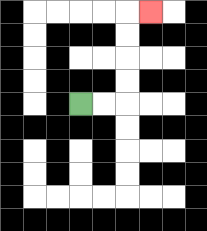{'start': '[3, 4]', 'end': '[6, 0]', 'path_directions': 'R,R,U,U,U,U,R', 'path_coordinates': '[[3, 4], [4, 4], [5, 4], [5, 3], [5, 2], [5, 1], [5, 0], [6, 0]]'}